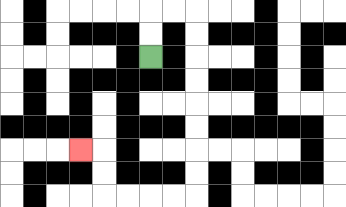{'start': '[6, 2]', 'end': '[3, 6]', 'path_directions': 'U,U,R,R,D,D,D,D,D,D,D,D,L,L,L,L,U,U,L', 'path_coordinates': '[[6, 2], [6, 1], [6, 0], [7, 0], [8, 0], [8, 1], [8, 2], [8, 3], [8, 4], [8, 5], [8, 6], [8, 7], [8, 8], [7, 8], [6, 8], [5, 8], [4, 8], [4, 7], [4, 6], [3, 6]]'}